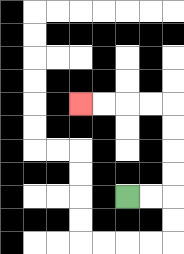{'start': '[5, 8]', 'end': '[3, 4]', 'path_directions': 'R,R,U,U,U,U,L,L,L,L', 'path_coordinates': '[[5, 8], [6, 8], [7, 8], [7, 7], [7, 6], [7, 5], [7, 4], [6, 4], [5, 4], [4, 4], [3, 4]]'}